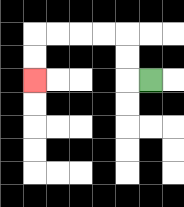{'start': '[6, 3]', 'end': '[1, 3]', 'path_directions': 'L,U,U,L,L,L,L,D,D', 'path_coordinates': '[[6, 3], [5, 3], [5, 2], [5, 1], [4, 1], [3, 1], [2, 1], [1, 1], [1, 2], [1, 3]]'}